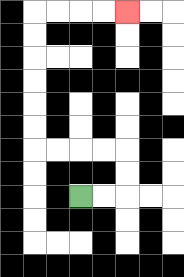{'start': '[3, 8]', 'end': '[5, 0]', 'path_directions': 'R,R,U,U,L,L,L,L,U,U,U,U,U,U,R,R,R,R', 'path_coordinates': '[[3, 8], [4, 8], [5, 8], [5, 7], [5, 6], [4, 6], [3, 6], [2, 6], [1, 6], [1, 5], [1, 4], [1, 3], [1, 2], [1, 1], [1, 0], [2, 0], [3, 0], [4, 0], [5, 0]]'}